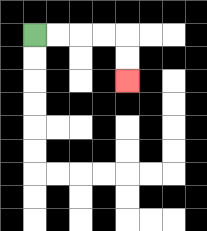{'start': '[1, 1]', 'end': '[5, 3]', 'path_directions': 'R,R,R,R,D,D', 'path_coordinates': '[[1, 1], [2, 1], [3, 1], [4, 1], [5, 1], [5, 2], [5, 3]]'}